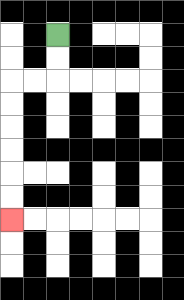{'start': '[2, 1]', 'end': '[0, 9]', 'path_directions': 'D,D,L,L,D,D,D,D,D,D', 'path_coordinates': '[[2, 1], [2, 2], [2, 3], [1, 3], [0, 3], [0, 4], [0, 5], [0, 6], [0, 7], [0, 8], [0, 9]]'}